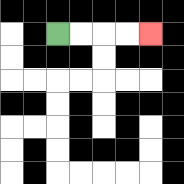{'start': '[2, 1]', 'end': '[6, 1]', 'path_directions': 'R,R,R,R', 'path_coordinates': '[[2, 1], [3, 1], [4, 1], [5, 1], [6, 1]]'}